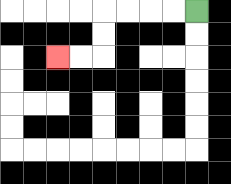{'start': '[8, 0]', 'end': '[2, 2]', 'path_directions': 'L,L,L,L,D,D,L,L', 'path_coordinates': '[[8, 0], [7, 0], [6, 0], [5, 0], [4, 0], [4, 1], [4, 2], [3, 2], [2, 2]]'}